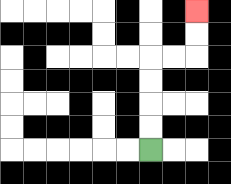{'start': '[6, 6]', 'end': '[8, 0]', 'path_directions': 'U,U,U,U,R,R,U,U', 'path_coordinates': '[[6, 6], [6, 5], [6, 4], [6, 3], [6, 2], [7, 2], [8, 2], [8, 1], [8, 0]]'}